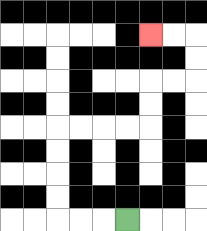{'start': '[5, 9]', 'end': '[6, 1]', 'path_directions': 'L,L,L,U,U,U,U,R,R,R,R,U,U,R,R,U,U,L,L', 'path_coordinates': '[[5, 9], [4, 9], [3, 9], [2, 9], [2, 8], [2, 7], [2, 6], [2, 5], [3, 5], [4, 5], [5, 5], [6, 5], [6, 4], [6, 3], [7, 3], [8, 3], [8, 2], [8, 1], [7, 1], [6, 1]]'}